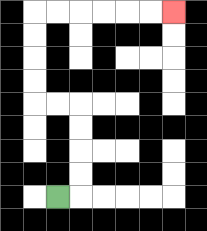{'start': '[2, 8]', 'end': '[7, 0]', 'path_directions': 'R,U,U,U,U,L,L,U,U,U,U,R,R,R,R,R,R', 'path_coordinates': '[[2, 8], [3, 8], [3, 7], [3, 6], [3, 5], [3, 4], [2, 4], [1, 4], [1, 3], [1, 2], [1, 1], [1, 0], [2, 0], [3, 0], [4, 0], [5, 0], [6, 0], [7, 0]]'}